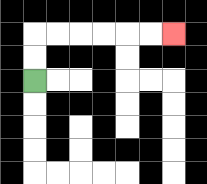{'start': '[1, 3]', 'end': '[7, 1]', 'path_directions': 'U,U,R,R,R,R,R,R', 'path_coordinates': '[[1, 3], [1, 2], [1, 1], [2, 1], [3, 1], [4, 1], [5, 1], [6, 1], [7, 1]]'}